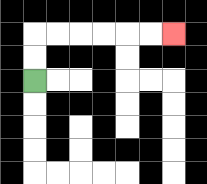{'start': '[1, 3]', 'end': '[7, 1]', 'path_directions': 'U,U,R,R,R,R,R,R', 'path_coordinates': '[[1, 3], [1, 2], [1, 1], [2, 1], [3, 1], [4, 1], [5, 1], [6, 1], [7, 1]]'}